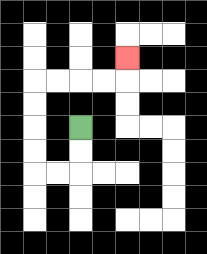{'start': '[3, 5]', 'end': '[5, 2]', 'path_directions': 'D,D,L,L,U,U,U,U,R,R,R,R,U', 'path_coordinates': '[[3, 5], [3, 6], [3, 7], [2, 7], [1, 7], [1, 6], [1, 5], [1, 4], [1, 3], [2, 3], [3, 3], [4, 3], [5, 3], [5, 2]]'}